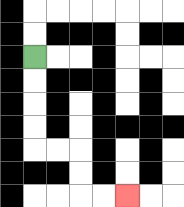{'start': '[1, 2]', 'end': '[5, 8]', 'path_directions': 'D,D,D,D,R,R,D,D,R,R', 'path_coordinates': '[[1, 2], [1, 3], [1, 4], [1, 5], [1, 6], [2, 6], [3, 6], [3, 7], [3, 8], [4, 8], [5, 8]]'}